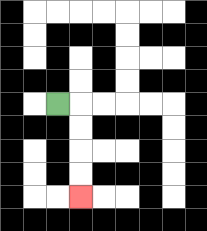{'start': '[2, 4]', 'end': '[3, 8]', 'path_directions': 'R,D,D,D,D', 'path_coordinates': '[[2, 4], [3, 4], [3, 5], [3, 6], [3, 7], [3, 8]]'}